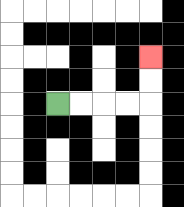{'start': '[2, 4]', 'end': '[6, 2]', 'path_directions': 'R,R,R,R,U,U', 'path_coordinates': '[[2, 4], [3, 4], [4, 4], [5, 4], [6, 4], [6, 3], [6, 2]]'}